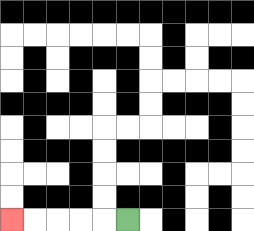{'start': '[5, 9]', 'end': '[0, 9]', 'path_directions': 'L,L,L,L,L', 'path_coordinates': '[[5, 9], [4, 9], [3, 9], [2, 9], [1, 9], [0, 9]]'}